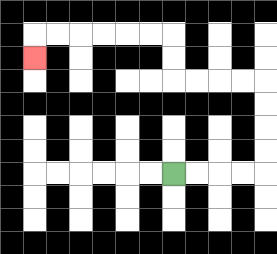{'start': '[7, 7]', 'end': '[1, 2]', 'path_directions': 'R,R,R,R,U,U,U,U,L,L,L,L,U,U,L,L,L,L,L,L,D', 'path_coordinates': '[[7, 7], [8, 7], [9, 7], [10, 7], [11, 7], [11, 6], [11, 5], [11, 4], [11, 3], [10, 3], [9, 3], [8, 3], [7, 3], [7, 2], [7, 1], [6, 1], [5, 1], [4, 1], [3, 1], [2, 1], [1, 1], [1, 2]]'}